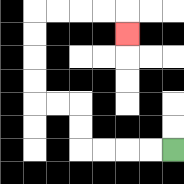{'start': '[7, 6]', 'end': '[5, 1]', 'path_directions': 'L,L,L,L,U,U,L,L,U,U,U,U,R,R,R,R,D', 'path_coordinates': '[[7, 6], [6, 6], [5, 6], [4, 6], [3, 6], [3, 5], [3, 4], [2, 4], [1, 4], [1, 3], [1, 2], [1, 1], [1, 0], [2, 0], [3, 0], [4, 0], [5, 0], [5, 1]]'}